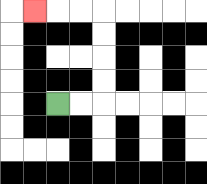{'start': '[2, 4]', 'end': '[1, 0]', 'path_directions': 'R,R,U,U,U,U,L,L,L', 'path_coordinates': '[[2, 4], [3, 4], [4, 4], [4, 3], [4, 2], [4, 1], [4, 0], [3, 0], [2, 0], [1, 0]]'}